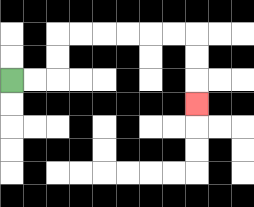{'start': '[0, 3]', 'end': '[8, 4]', 'path_directions': 'R,R,U,U,R,R,R,R,R,R,D,D,D', 'path_coordinates': '[[0, 3], [1, 3], [2, 3], [2, 2], [2, 1], [3, 1], [4, 1], [5, 1], [6, 1], [7, 1], [8, 1], [8, 2], [8, 3], [8, 4]]'}